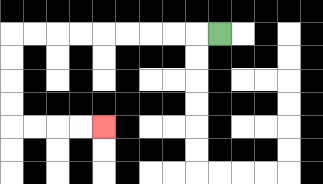{'start': '[9, 1]', 'end': '[4, 5]', 'path_directions': 'L,L,L,L,L,L,L,L,L,D,D,D,D,R,R,R,R', 'path_coordinates': '[[9, 1], [8, 1], [7, 1], [6, 1], [5, 1], [4, 1], [3, 1], [2, 1], [1, 1], [0, 1], [0, 2], [0, 3], [0, 4], [0, 5], [1, 5], [2, 5], [3, 5], [4, 5]]'}